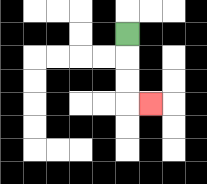{'start': '[5, 1]', 'end': '[6, 4]', 'path_directions': 'D,D,D,R', 'path_coordinates': '[[5, 1], [5, 2], [5, 3], [5, 4], [6, 4]]'}